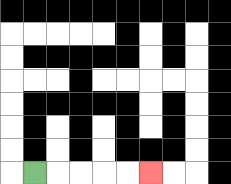{'start': '[1, 7]', 'end': '[6, 7]', 'path_directions': 'R,R,R,R,R', 'path_coordinates': '[[1, 7], [2, 7], [3, 7], [4, 7], [5, 7], [6, 7]]'}